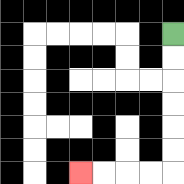{'start': '[7, 1]', 'end': '[3, 7]', 'path_directions': 'D,D,D,D,D,D,L,L,L,L', 'path_coordinates': '[[7, 1], [7, 2], [7, 3], [7, 4], [7, 5], [7, 6], [7, 7], [6, 7], [5, 7], [4, 7], [3, 7]]'}